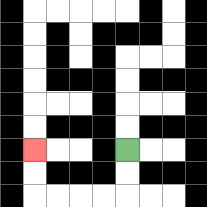{'start': '[5, 6]', 'end': '[1, 6]', 'path_directions': 'D,D,L,L,L,L,U,U', 'path_coordinates': '[[5, 6], [5, 7], [5, 8], [4, 8], [3, 8], [2, 8], [1, 8], [1, 7], [1, 6]]'}